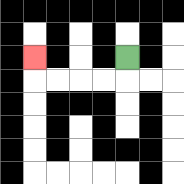{'start': '[5, 2]', 'end': '[1, 2]', 'path_directions': 'D,L,L,L,L,U', 'path_coordinates': '[[5, 2], [5, 3], [4, 3], [3, 3], [2, 3], [1, 3], [1, 2]]'}